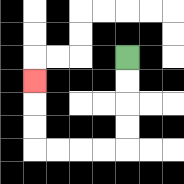{'start': '[5, 2]', 'end': '[1, 3]', 'path_directions': 'D,D,D,D,L,L,L,L,U,U,U', 'path_coordinates': '[[5, 2], [5, 3], [5, 4], [5, 5], [5, 6], [4, 6], [3, 6], [2, 6], [1, 6], [1, 5], [1, 4], [1, 3]]'}